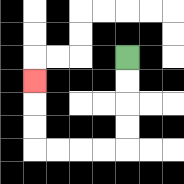{'start': '[5, 2]', 'end': '[1, 3]', 'path_directions': 'D,D,D,D,L,L,L,L,U,U,U', 'path_coordinates': '[[5, 2], [5, 3], [5, 4], [5, 5], [5, 6], [4, 6], [3, 6], [2, 6], [1, 6], [1, 5], [1, 4], [1, 3]]'}